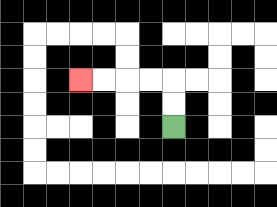{'start': '[7, 5]', 'end': '[3, 3]', 'path_directions': 'U,U,L,L,L,L', 'path_coordinates': '[[7, 5], [7, 4], [7, 3], [6, 3], [5, 3], [4, 3], [3, 3]]'}